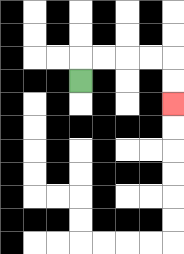{'start': '[3, 3]', 'end': '[7, 4]', 'path_directions': 'U,R,R,R,R,D,D', 'path_coordinates': '[[3, 3], [3, 2], [4, 2], [5, 2], [6, 2], [7, 2], [7, 3], [7, 4]]'}